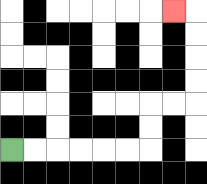{'start': '[0, 6]', 'end': '[7, 0]', 'path_directions': 'R,R,R,R,R,R,U,U,R,R,U,U,U,U,L', 'path_coordinates': '[[0, 6], [1, 6], [2, 6], [3, 6], [4, 6], [5, 6], [6, 6], [6, 5], [6, 4], [7, 4], [8, 4], [8, 3], [8, 2], [8, 1], [8, 0], [7, 0]]'}